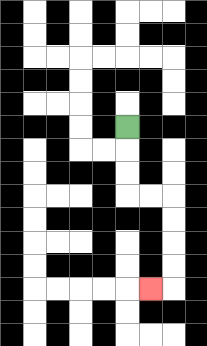{'start': '[5, 5]', 'end': '[6, 12]', 'path_directions': 'D,D,D,R,R,D,D,D,D,L', 'path_coordinates': '[[5, 5], [5, 6], [5, 7], [5, 8], [6, 8], [7, 8], [7, 9], [7, 10], [7, 11], [7, 12], [6, 12]]'}